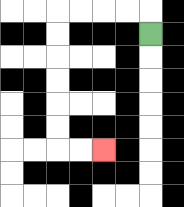{'start': '[6, 1]', 'end': '[4, 6]', 'path_directions': 'U,L,L,L,L,D,D,D,D,D,D,R,R', 'path_coordinates': '[[6, 1], [6, 0], [5, 0], [4, 0], [3, 0], [2, 0], [2, 1], [2, 2], [2, 3], [2, 4], [2, 5], [2, 6], [3, 6], [4, 6]]'}